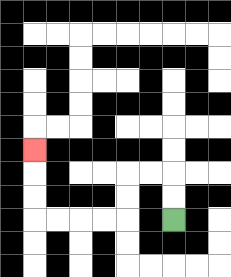{'start': '[7, 9]', 'end': '[1, 6]', 'path_directions': 'U,U,L,L,D,D,L,L,L,L,U,U,U', 'path_coordinates': '[[7, 9], [7, 8], [7, 7], [6, 7], [5, 7], [5, 8], [5, 9], [4, 9], [3, 9], [2, 9], [1, 9], [1, 8], [1, 7], [1, 6]]'}